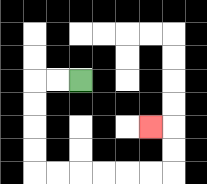{'start': '[3, 3]', 'end': '[6, 5]', 'path_directions': 'L,L,D,D,D,D,R,R,R,R,R,R,U,U,L', 'path_coordinates': '[[3, 3], [2, 3], [1, 3], [1, 4], [1, 5], [1, 6], [1, 7], [2, 7], [3, 7], [4, 7], [5, 7], [6, 7], [7, 7], [7, 6], [7, 5], [6, 5]]'}